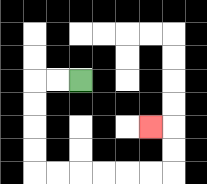{'start': '[3, 3]', 'end': '[6, 5]', 'path_directions': 'L,L,D,D,D,D,R,R,R,R,R,R,U,U,L', 'path_coordinates': '[[3, 3], [2, 3], [1, 3], [1, 4], [1, 5], [1, 6], [1, 7], [2, 7], [3, 7], [4, 7], [5, 7], [6, 7], [7, 7], [7, 6], [7, 5], [6, 5]]'}